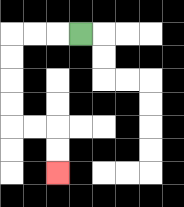{'start': '[3, 1]', 'end': '[2, 7]', 'path_directions': 'L,L,L,D,D,D,D,R,R,D,D', 'path_coordinates': '[[3, 1], [2, 1], [1, 1], [0, 1], [0, 2], [0, 3], [0, 4], [0, 5], [1, 5], [2, 5], [2, 6], [2, 7]]'}